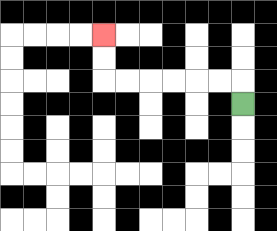{'start': '[10, 4]', 'end': '[4, 1]', 'path_directions': 'U,L,L,L,L,L,L,U,U', 'path_coordinates': '[[10, 4], [10, 3], [9, 3], [8, 3], [7, 3], [6, 3], [5, 3], [4, 3], [4, 2], [4, 1]]'}